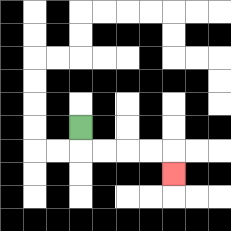{'start': '[3, 5]', 'end': '[7, 7]', 'path_directions': 'D,R,R,R,R,D', 'path_coordinates': '[[3, 5], [3, 6], [4, 6], [5, 6], [6, 6], [7, 6], [7, 7]]'}